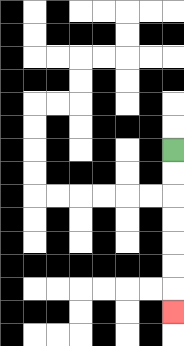{'start': '[7, 6]', 'end': '[7, 13]', 'path_directions': 'D,D,D,D,D,D,D', 'path_coordinates': '[[7, 6], [7, 7], [7, 8], [7, 9], [7, 10], [7, 11], [7, 12], [7, 13]]'}